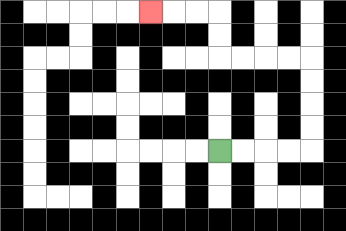{'start': '[9, 6]', 'end': '[6, 0]', 'path_directions': 'R,R,R,R,U,U,U,U,L,L,L,L,U,U,L,L,L', 'path_coordinates': '[[9, 6], [10, 6], [11, 6], [12, 6], [13, 6], [13, 5], [13, 4], [13, 3], [13, 2], [12, 2], [11, 2], [10, 2], [9, 2], [9, 1], [9, 0], [8, 0], [7, 0], [6, 0]]'}